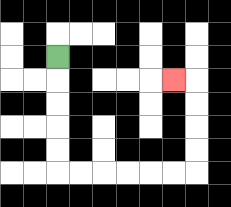{'start': '[2, 2]', 'end': '[7, 3]', 'path_directions': 'D,D,D,D,D,R,R,R,R,R,R,U,U,U,U,L', 'path_coordinates': '[[2, 2], [2, 3], [2, 4], [2, 5], [2, 6], [2, 7], [3, 7], [4, 7], [5, 7], [6, 7], [7, 7], [8, 7], [8, 6], [8, 5], [8, 4], [8, 3], [7, 3]]'}